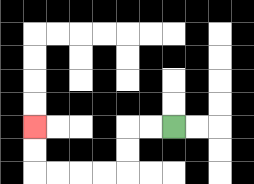{'start': '[7, 5]', 'end': '[1, 5]', 'path_directions': 'L,L,D,D,L,L,L,L,U,U', 'path_coordinates': '[[7, 5], [6, 5], [5, 5], [5, 6], [5, 7], [4, 7], [3, 7], [2, 7], [1, 7], [1, 6], [1, 5]]'}